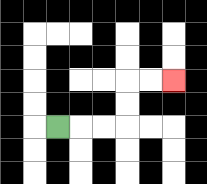{'start': '[2, 5]', 'end': '[7, 3]', 'path_directions': 'R,R,R,U,U,R,R', 'path_coordinates': '[[2, 5], [3, 5], [4, 5], [5, 5], [5, 4], [5, 3], [6, 3], [7, 3]]'}